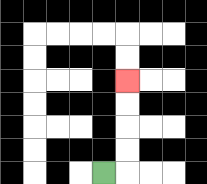{'start': '[4, 7]', 'end': '[5, 3]', 'path_directions': 'R,U,U,U,U', 'path_coordinates': '[[4, 7], [5, 7], [5, 6], [5, 5], [5, 4], [5, 3]]'}